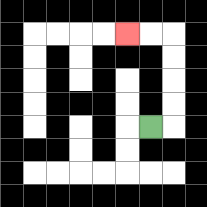{'start': '[6, 5]', 'end': '[5, 1]', 'path_directions': 'R,U,U,U,U,L,L', 'path_coordinates': '[[6, 5], [7, 5], [7, 4], [7, 3], [7, 2], [7, 1], [6, 1], [5, 1]]'}